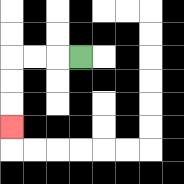{'start': '[3, 2]', 'end': '[0, 5]', 'path_directions': 'L,L,L,D,D,D', 'path_coordinates': '[[3, 2], [2, 2], [1, 2], [0, 2], [0, 3], [0, 4], [0, 5]]'}